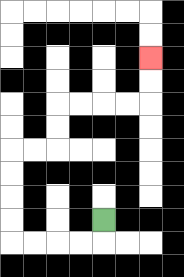{'start': '[4, 9]', 'end': '[6, 2]', 'path_directions': 'D,L,L,L,L,U,U,U,U,R,R,U,U,R,R,R,R,U,U', 'path_coordinates': '[[4, 9], [4, 10], [3, 10], [2, 10], [1, 10], [0, 10], [0, 9], [0, 8], [0, 7], [0, 6], [1, 6], [2, 6], [2, 5], [2, 4], [3, 4], [4, 4], [5, 4], [6, 4], [6, 3], [6, 2]]'}